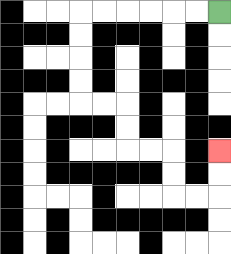{'start': '[9, 0]', 'end': '[9, 6]', 'path_directions': 'L,L,L,L,L,L,D,D,D,D,R,R,D,D,R,R,D,D,R,R,U,U', 'path_coordinates': '[[9, 0], [8, 0], [7, 0], [6, 0], [5, 0], [4, 0], [3, 0], [3, 1], [3, 2], [3, 3], [3, 4], [4, 4], [5, 4], [5, 5], [5, 6], [6, 6], [7, 6], [7, 7], [7, 8], [8, 8], [9, 8], [9, 7], [9, 6]]'}